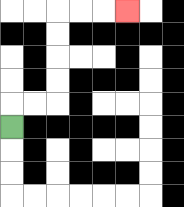{'start': '[0, 5]', 'end': '[5, 0]', 'path_directions': 'U,R,R,U,U,U,U,R,R,R', 'path_coordinates': '[[0, 5], [0, 4], [1, 4], [2, 4], [2, 3], [2, 2], [2, 1], [2, 0], [3, 0], [4, 0], [5, 0]]'}